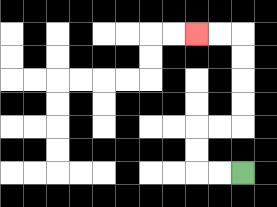{'start': '[10, 7]', 'end': '[8, 1]', 'path_directions': 'L,L,U,U,R,R,U,U,U,U,L,L', 'path_coordinates': '[[10, 7], [9, 7], [8, 7], [8, 6], [8, 5], [9, 5], [10, 5], [10, 4], [10, 3], [10, 2], [10, 1], [9, 1], [8, 1]]'}